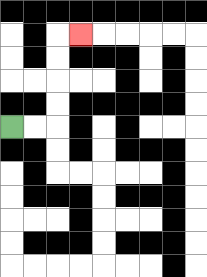{'start': '[0, 5]', 'end': '[3, 1]', 'path_directions': 'R,R,U,U,U,U,R', 'path_coordinates': '[[0, 5], [1, 5], [2, 5], [2, 4], [2, 3], [2, 2], [2, 1], [3, 1]]'}